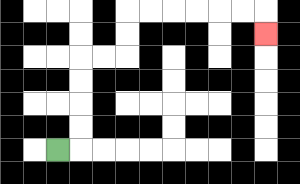{'start': '[2, 6]', 'end': '[11, 1]', 'path_directions': 'R,U,U,U,U,R,R,U,U,R,R,R,R,R,R,D', 'path_coordinates': '[[2, 6], [3, 6], [3, 5], [3, 4], [3, 3], [3, 2], [4, 2], [5, 2], [5, 1], [5, 0], [6, 0], [7, 0], [8, 0], [9, 0], [10, 0], [11, 0], [11, 1]]'}